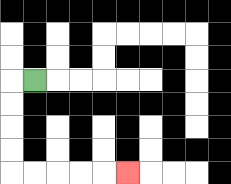{'start': '[1, 3]', 'end': '[5, 7]', 'path_directions': 'L,D,D,D,D,R,R,R,R,R', 'path_coordinates': '[[1, 3], [0, 3], [0, 4], [0, 5], [0, 6], [0, 7], [1, 7], [2, 7], [3, 7], [4, 7], [5, 7]]'}